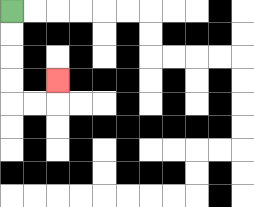{'start': '[0, 0]', 'end': '[2, 3]', 'path_directions': 'D,D,D,D,R,R,U', 'path_coordinates': '[[0, 0], [0, 1], [0, 2], [0, 3], [0, 4], [1, 4], [2, 4], [2, 3]]'}